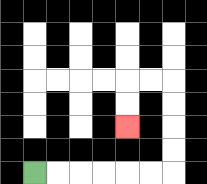{'start': '[1, 7]', 'end': '[5, 5]', 'path_directions': 'R,R,R,R,R,R,U,U,U,U,L,L,D,D', 'path_coordinates': '[[1, 7], [2, 7], [3, 7], [4, 7], [5, 7], [6, 7], [7, 7], [7, 6], [7, 5], [7, 4], [7, 3], [6, 3], [5, 3], [5, 4], [5, 5]]'}